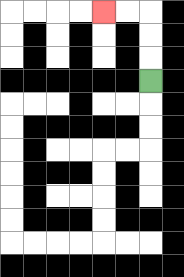{'start': '[6, 3]', 'end': '[4, 0]', 'path_directions': 'U,U,U,L,L', 'path_coordinates': '[[6, 3], [6, 2], [6, 1], [6, 0], [5, 0], [4, 0]]'}